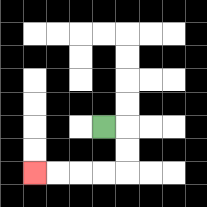{'start': '[4, 5]', 'end': '[1, 7]', 'path_directions': 'R,D,D,L,L,L,L', 'path_coordinates': '[[4, 5], [5, 5], [5, 6], [5, 7], [4, 7], [3, 7], [2, 7], [1, 7]]'}